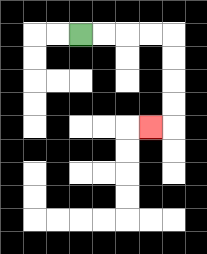{'start': '[3, 1]', 'end': '[6, 5]', 'path_directions': 'R,R,R,R,D,D,D,D,L', 'path_coordinates': '[[3, 1], [4, 1], [5, 1], [6, 1], [7, 1], [7, 2], [7, 3], [7, 4], [7, 5], [6, 5]]'}